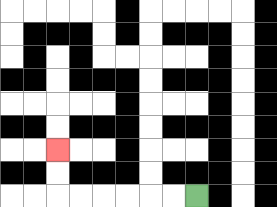{'start': '[8, 8]', 'end': '[2, 6]', 'path_directions': 'L,L,L,L,L,L,U,U', 'path_coordinates': '[[8, 8], [7, 8], [6, 8], [5, 8], [4, 8], [3, 8], [2, 8], [2, 7], [2, 6]]'}